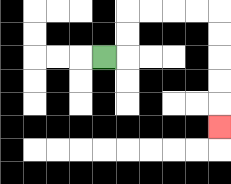{'start': '[4, 2]', 'end': '[9, 5]', 'path_directions': 'R,U,U,R,R,R,R,D,D,D,D,D', 'path_coordinates': '[[4, 2], [5, 2], [5, 1], [5, 0], [6, 0], [7, 0], [8, 0], [9, 0], [9, 1], [9, 2], [9, 3], [9, 4], [9, 5]]'}